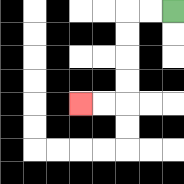{'start': '[7, 0]', 'end': '[3, 4]', 'path_directions': 'L,L,D,D,D,D,L,L', 'path_coordinates': '[[7, 0], [6, 0], [5, 0], [5, 1], [5, 2], [5, 3], [5, 4], [4, 4], [3, 4]]'}